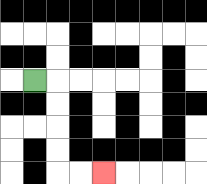{'start': '[1, 3]', 'end': '[4, 7]', 'path_directions': 'R,D,D,D,D,R,R', 'path_coordinates': '[[1, 3], [2, 3], [2, 4], [2, 5], [2, 6], [2, 7], [3, 7], [4, 7]]'}